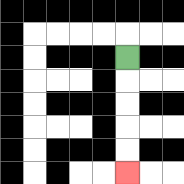{'start': '[5, 2]', 'end': '[5, 7]', 'path_directions': 'D,D,D,D,D', 'path_coordinates': '[[5, 2], [5, 3], [5, 4], [5, 5], [5, 6], [5, 7]]'}